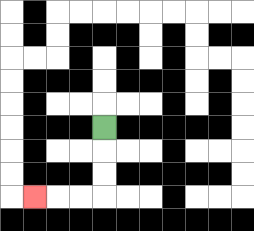{'start': '[4, 5]', 'end': '[1, 8]', 'path_directions': 'D,D,D,L,L,L', 'path_coordinates': '[[4, 5], [4, 6], [4, 7], [4, 8], [3, 8], [2, 8], [1, 8]]'}